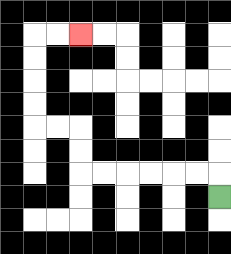{'start': '[9, 8]', 'end': '[3, 1]', 'path_directions': 'U,L,L,L,L,L,L,U,U,L,L,U,U,U,U,R,R', 'path_coordinates': '[[9, 8], [9, 7], [8, 7], [7, 7], [6, 7], [5, 7], [4, 7], [3, 7], [3, 6], [3, 5], [2, 5], [1, 5], [1, 4], [1, 3], [1, 2], [1, 1], [2, 1], [3, 1]]'}